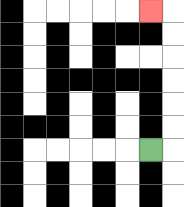{'start': '[6, 6]', 'end': '[6, 0]', 'path_directions': 'R,U,U,U,U,U,U,L', 'path_coordinates': '[[6, 6], [7, 6], [7, 5], [7, 4], [7, 3], [7, 2], [7, 1], [7, 0], [6, 0]]'}